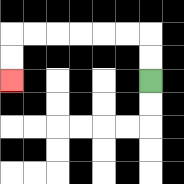{'start': '[6, 3]', 'end': '[0, 3]', 'path_directions': 'U,U,L,L,L,L,L,L,D,D', 'path_coordinates': '[[6, 3], [6, 2], [6, 1], [5, 1], [4, 1], [3, 1], [2, 1], [1, 1], [0, 1], [0, 2], [0, 3]]'}